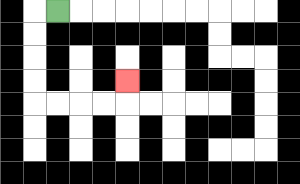{'start': '[2, 0]', 'end': '[5, 3]', 'path_directions': 'L,D,D,D,D,R,R,R,R,U', 'path_coordinates': '[[2, 0], [1, 0], [1, 1], [1, 2], [1, 3], [1, 4], [2, 4], [3, 4], [4, 4], [5, 4], [5, 3]]'}